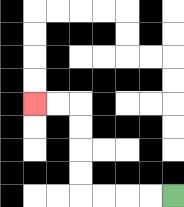{'start': '[7, 8]', 'end': '[1, 4]', 'path_directions': 'L,L,L,L,U,U,U,U,L,L', 'path_coordinates': '[[7, 8], [6, 8], [5, 8], [4, 8], [3, 8], [3, 7], [3, 6], [3, 5], [3, 4], [2, 4], [1, 4]]'}